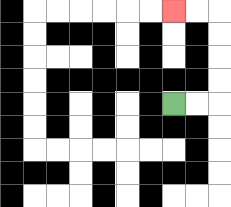{'start': '[7, 4]', 'end': '[7, 0]', 'path_directions': 'R,R,U,U,U,U,L,L', 'path_coordinates': '[[7, 4], [8, 4], [9, 4], [9, 3], [9, 2], [9, 1], [9, 0], [8, 0], [7, 0]]'}